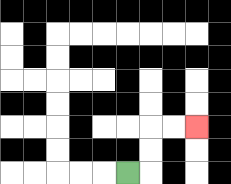{'start': '[5, 7]', 'end': '[8, 5]', 'path_directions': 'R,U,U,R,R', 'path_coordinates': '[[5, 7], [6, 7], [6, 6], [6, 5], [7, 5], [8, 5]]'}